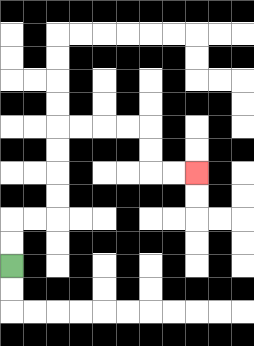{'start': '[0, 11]', 'end': '[8, 7]', 'path_directions': 'U,U,R,R,U,U,U,U,R,R,R,R,D,D,R,R', 'path_coordinates': '[[0, 11], [0, 10], [0, 9], [1, 9], [2, 9], [2, 8], [2, 7], [2, 6], [2, 5], [3, 5], [4, 5], [5, 5], [6, 5], [6, 6], [6, 7], [7, 7], [8, 7]]'}